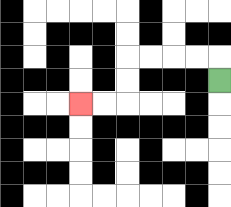{'start': '[9, 3]', 'end': '[3, 4]', 'path_directions': 'U,L,L,L,L,D,D,L,L', 'path_coordinates': '[[9, 3], [9, 2], [8, 2], [7, 2], [6, 2], [5, 2], [5, 3], [5, 4], [4, 4], [3, 4]]'}